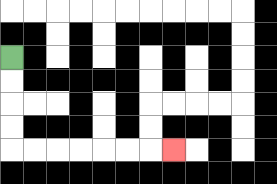{'start': '[0, 2]', 'end': '[7, 6]', 'path_directions': 'D,D,D,D,R,R,R,R,R,R,R', 'path_coordinates': '[[0, 2], [0, 3], [0, 4], [0, 5], [0, 6], [1, 6], [2, 6], [3, 6], [4, 6], [5, 6], [6, 6], [7, 6]]'}